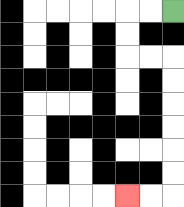{'start': '[7, 0]', 'end': '[5, 8]', 'path_directions': 'L,L,D,D,R,R,D,D,D,D,D,D,L,L', 'path_coordinates': '[[7, 0], [6, 0], [5, 0], [5, 1], [5, 2], [6, 2], [7, 2], [7, 3], [7, 4], [7, 5], [7, 6], [7, 7], [7, 8], [6, 8], [5, 8]]'}